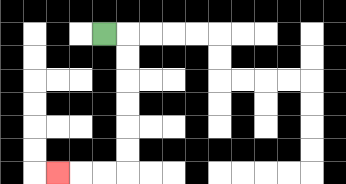{'start': '[4, 1]', 'end': '[2, 7]', 'path_directions': 'R,D,D,D,D,D,D,L,L,L', 'path_coordinates': '[[4, 1], [5, 1], [5, 2], [5, 3], [5, 4], [5, 5], [5, 6], [5, 7], [4, 7], [3, 7], [2, 7]]'}